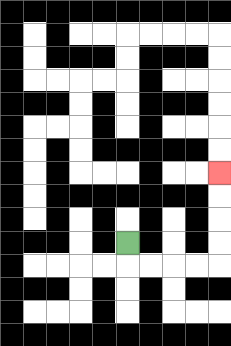{'start': '[5, 10]', 'end': '[9, 7]', 'path_directions': 'D,R,R,R,R,U,U,U,U', 'path_coordinates': '[[5, 10], [5, 11], [6, 11], [7, 11], [8, 11], [9, 11], [9, 10], [9, 9], [9, 8], [9, 7]]'}